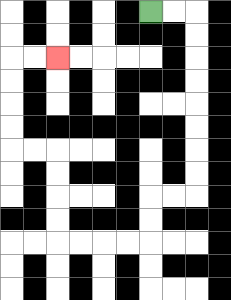{'start': '[6, 0]', 'end': '[2, 2]', 'path_directions': 'R,R,D,D,D,D,D,D,D,D,L,L,D,D,L,L,L,L,U,U,U,U,L,L,U,U,U,U,R,R', 'path_coordinates': '[[6, 0], [7, 0], [8, 0], [8, 1], [8, 2], [8, 3], [8, 4], [8, 5], [8, 6], [8, 7], [8, 8], [7, 8], [6, 8], [6, 9], [6, 10], [5, 10], [4, 10], [3, 10], [2, 10], [2, 9], [2, 8], [2, 7], [2, 6], [1, 6], [0, 6], [0, 5], [0, 4], [0, 3], [0, 2], [1, 2], [2, 2]]'}